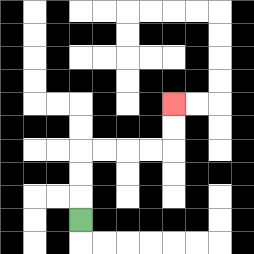{'start': '[3, 9]', 'end': '[7, 4]', 'path_directions': 'U,U,U,R,R,R,R,U,U', 'path_coordinates': '[[3, 9], [3, 8], [3, 7], [3, 6], [4, 6], [5, 6], [6, 6], [7, 6], [7, 5], [7, 4]]'}